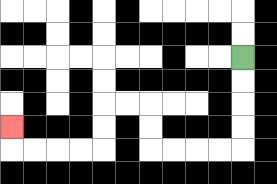{'start': '[10, 2]', 'end': '[0, 5]', 'path_directions': 'D,D,D,D,L,L,L,L,U,U,L,L,D,D,L,L,L,L,U', 'path_coordinates': '[[10, 2], [10, 3], [10, 4], [10, 5], [10, 6], [9, 6], [8, 6], [7, 6], [6, 6], [6, 5], [6, 4], [5, 4], [4, 4], [4, 5], [4, 6], [3, 6], [2, 6], [1, 6], [0, 6], [0, 5]]'}